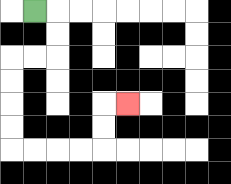{'start': '[1, 0]', 'end': '[5, 4]', 'path_directions': 'R,D,D,L,L,D,D,D,D,R,R,R,R,U,U,R', 'path_coordinates': '[[1, 0], [2, 0], [2, 1], [2, 2], [1, 2], [0, 2], [0, 3], [0, 4], [0, 5], [0, 6], [1, 6], [2, 6], [3, 6], [4, 6], [4, 5], [4, 4], [5, 4]]'}